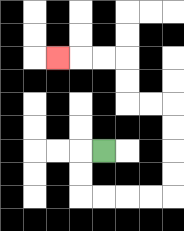{'start': '[4, 6]', 'end': '[2, 2]', 'path_directions': 'L,D,D,R,R,R,R,U,U,U,U,L,L,U,U,L,L,L', 'path_coordinates': '[[4, 6], [3, 6], [3, 7], [3, 8], [4, 8], [5, 8], [6, 8], [7, 8], [7, 7], [7, 6], [7, 5], [7, 4], [6, 4], [5, 4], [5, 3], [5, 2], [4, 2], [3, 2], [2, 2]]'}